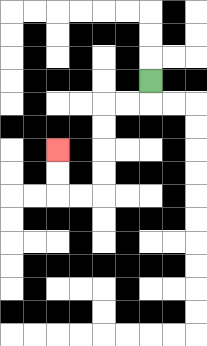{'start': '[6, 3]', 'end': '[2, 6]', 'path_directions': 'D,L,L,D,D,D,D,L,L,U,U', 'path_coordinates': '[[6, 3], [6, 4], [5, 4], [4, 4], [4, 5], [4, 6], [4, 7], [4, 8], [3, 8], [2, 8], [2, 7], [2, 6]]'}